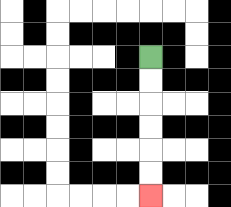{'start': '[6, 2]', 'end': '[6, 8]', 'path_directions': 'D,D,D,D,D,D', 'path_coordinates': '[[6, 2], [6, 3], [6, 4], [6, 5], [6, 6], [6, 7], [6, 8]]'}